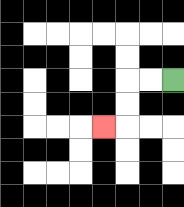{'start': '[7, 3]', 'end': '[4, 5]', 'path_directions': 'L,L,D,D,L', 'path_coordinates': '[[7, 3], [6, 3], [5, 3], [5, 4], [5, 5], [4, 5]]'}